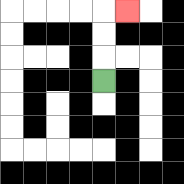{'start': '[4, 3]', 'end': '[5, 0]', 'path_directions': 'U,U,U,R', 'path_coordinates': '[[4, 3], [4, 2], [4, 1], [4, 0], [5, 0]]'}